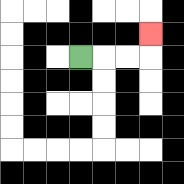{'start': '[3, 2]', 'end': '[6, 1]', 'path_directions': 'R,R,R,U', 'path_coordinates': '[[3, 2], [4, 2], [5, 2], [6, 2], [6, 1]]'}